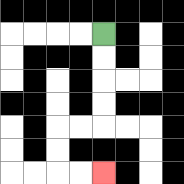{'start': '[4, 1]', 'end': '[4, 7]', 'path_directions': 'D,D,D,D,L,L,D,D,R,R', 'path_coordinates': '[[4, 1], [4, 2], [4, 3], [4, 4], [4, 5], [3, 5], [2, 5], [2, 6], [2, 7], [3, 7], [4, 7]]'}